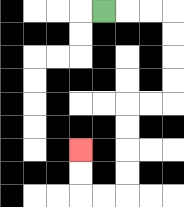{'start': '[4, 0]', 'end': '[3, 6]', 'path_directions': 'R,R,R,D,D,D,D,L,L,D,D,D,D,L,L,U,U', 'path_coordinates': '[[4, 0], [5, 0], [6, 0], [7, 0], [7, 1], [7, 2], [7, 3], [7, 4], [6, 4], [5, 4], [5, 5], [5, 6], [5, 7], [5, 8], [4, 8], [3, 8], [3, 7], [3, 6]]'}